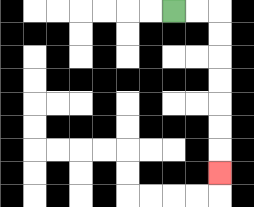{'start': '[7, 0]', 'end': '[9, 7]', 'path_directions': 'R,R,D,D,D,D,D,D,D', 'path_coordinates': '[[7, 0], [8, 0], [9, 0], [9, 1], [9, 2], [9, 3], [9, 4], [9, 5], [9, 6], [9, 7]]'}